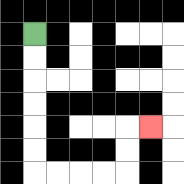{'start': '[1, 1]', 'end': '[6, 5]', 'path_directions': 'D,D,D,D,D,D,R,R,R,R,U,U,R', 'path_coordinates': '[[1, 1], [1, 2], [1, 3], [1, 4], [1, 5], [1, 6], [1, 7], [2, 7], [3, 7], [4, 7], [5, 7], [5, 6], [5, 5], [6, 5]]'}